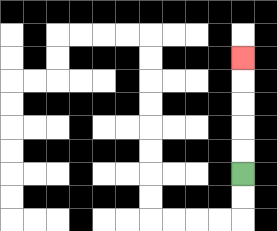{'start': '[10, 7]', 'end': '[10, 2]', 'path_directions': 'U,U,U,U,U', 'path_coordinates': '[[10, 7], [10, 6], [10, 5], [10, 4], [10, 3], [10, 2]]'}